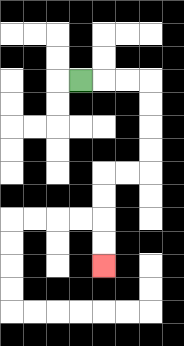{'start': '[3, 3]', 'end': '[4, 11]', 'path_directions': 'R,R,R,D,D,D,D,L,L,D,D,D,D', 'path_coordinates': '[[3, 3], [4, 3], [5, 3], [6, 3], [6, 4], [6, 5], [6, 6], [6, 7], [5, 7], [4, 7], [4, 8], [4, 9], [4, 10], [4, 11]]'}